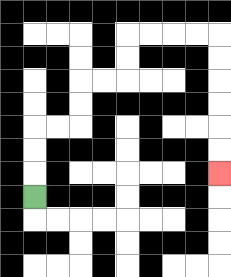{'start': '[1, 8]', 'end': '[9, 7]', 'path_directions': 'U,U,U,R,R,U,U,R,R,U,U,R,R,R,R,D,D,D,D,D,D', 'path_coordinates': '[[1, 8], [1, 7], [1, 6], [1, 5], [2, 5], [3, 5], [3, 4], [3, 3], [4, 3], [5, 3], [5, 2], [5, 1], [6, 1], [7, 1], [8, 1], [9, 1], [9, 2], [9, 3], [9, 4], [9, 5], [9, 6], [9, 7]]'}